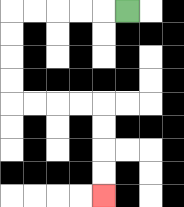{'start': '[5, 0]', 'end': '[4, 8]', 'path_directions': 'L,L,L,L,L,D,D,D,D,R,R,R,R,D,D,D,D', 'path_coordinates': '[[5, 0], [4, 0], [3, 0], [2, 0], [1, 0], [0, 0], [0, 1], [0, 2], [0, 3], [0, 4], [1, 4], [2, 4], [3, 4], [4, 4], [4, 5], [4, 6], [4, 7], [4, 8]]'}